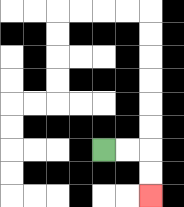{'start': '[4, 6]', 'end': '[6, 8]', 'path_directions': 'R,R,D,D', 'path_coordinates': '[[4, 6], [5, 6], [6, 6], [6, 7], [6, 8]]'}